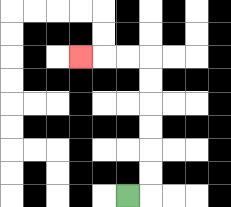{'start': '[5, 8]', 'end': '[3, 2]', 'path_directions': 'R,U,U,U,U,U,U,L,L,L', 'path_coordinates': '[[5, 8], [6, 8], [6, 7], [6, 6], [6, 5], [6, 4], [6, 3], [6, 2], [5, 2], [4, 2], [3, 2]]'}